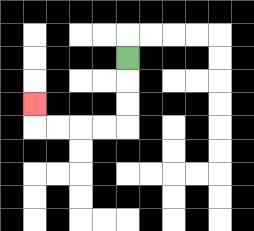{'start': '[5, 2]', 'end': '[1, 4]', 'path_directions': 'D,D,D,L,L,L,L,U', 'path_coordinates': '[[5, 2], [5, 3], [5, 4], [5, 5], [4, 5], [3, 5], [2, 5], [1, 5], [1, 4]]'}